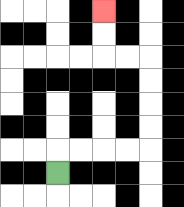{'start': '[2, 7]', 'end': '[4, 0]', 'path_directions': 'U,R,R,R,R,U,U,U,U,L,L,U,U', 'path_coordinates': '[[2, 7], [2, 6], [3, 6], [4, 6], [5, 6], [6, 6], [6, 5], [6, 4], [6, 3], [6, 2], [5, 2], [4, 2], [4, 1], [4, 0]]'}